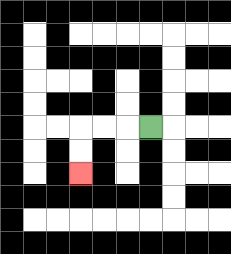{'start': '[6, 5]', 'end': '[3, 7]', 'path_directions': 'L,L,L,D,D', 'path_coordinates': '[[6, 5], [5, 5], [4, 5], [3, 5], [3, 6], [3, 7]]'}